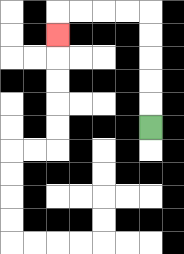{'start': '[6, 5]', 'end': '[2, 1]', 'path_directions': 'U,U,U,U,U,L,L,L,L,D', 'path_coordinates': '[[6, 5], [6, 4], [6, 3], [6, 2], [6, 1], [6, 0], [5, 0], [4, 0], [3, 0], [2, 0], [2, 1]]'}